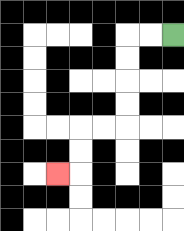{'start': '[7, 1]', 'end': '[2, 7]', 'path_directions': 'L,L,D,D,D,D,L,L,D,D,L', 'path_coordinates': '[[7, 1], [6, 1], [5, 1], [5, 2], [5, 3], [5, 4], [5, 5], [4, 5], [3, 5], [3, 6], [3, 7], [2, 7]]'}